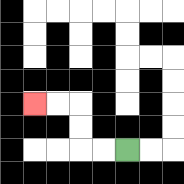{'start': '[5, 6]', 'end': '[1, 4]', 'path_directions': 'L,L,U,U,L,L', 'path_coordinates': '[[5, 6], [4, 6], [3, 6], [3, 5], [3, 4], [2, 4], [1, 4]]'}